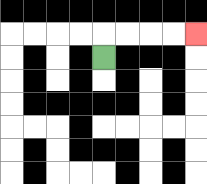{'start': '[4, 2]', 'end': '[8, 1]', 'path_directions': 'U,R,R,R,R', 'path_coordinates': '[[4, 2], [4, 1], [5, 1], [6, 1], [7, 1], [8, 1]]'}